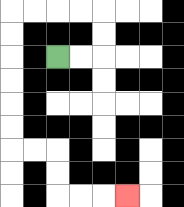{'start': '[2, 2]', 'end': '[5, 8]', 'path_directions': 'R,R,U,U,L,L,L,L,D,D,D,D,D,D,R,R,D,D,R,R,R', 'path_coordinates': '[[2, 2], [3, 2], [4, 2], [4, 1], [4, 0], [3, 0], [2, 0], [1, 0], [0, 0], [0, 1], [0, 2], [0, 3], [0, 4], [0, 5], [0, 6], [1, 6], [2, 6], [2, 7], [2, 8], [3, 8], [4, 8], [5, 8]]'}